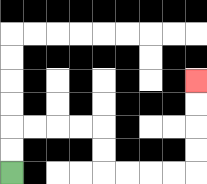{'start': '[0, 7]', 'end': '[8, 3]', 'path_directions': 'U,U,R,R,R,R,D,D,R,R,R,R,U,U,U,U', 'path_coordinates': '[[0, 7], [0, 6], [0, 5], [1, 5], [2, 5], [3, 5], [4, 5], [4, 6], [4, 7], [5, 7], [6, 7], [7, 7], [8, 7], [8, 6], [8, 5], [8, 4], [8, 3]]'}